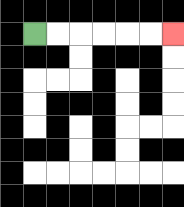{'start': '[1, 1]', 'end': '[7, 1]', 'path_directions': 'R,R,R,R,R,R', 'path_coordinates': '[[1, 1], [2, 1], [3, 1], [4, 1], [5, 1], [6, 1], [7, 1]]'}